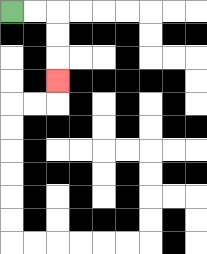{'start': '[0, 0]', 'end': '[2, 3]', 'path_directions': 'R,R,D,D,D', 'path_coordinates': '[[0, 0], [1, 0], [2, 0], [2, 1], [2, 2], [2, 3]]'}